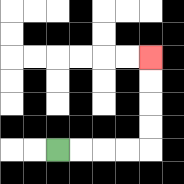{'start': '[2, 6]', 'end': '[6, 2]', 'path_directions': 'R,R,R,R,U,U,U,U', 'path_coordinates': '[[2, 6], [3, 6], [4, 6], [5, 6], [6, 6], [6, 5], [6, 4], [6, 3], [6, 2]]'}